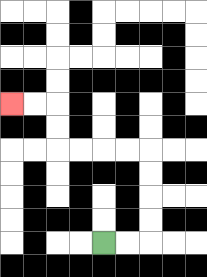{'start': '[4, 10]', 'end': '[0, 4]', 'path_directions': 'R,R,U,U,U,U,L,L,L,L,U,U,L,L', 'path_coordinates': '[[4, 10], [5, 10], [6, 10], [6, 9], [6, 8], [6, 7], [6, 6], [5, 6], [4, 6], [3, 6], [2, 6], [2, 5], [2, 4], [1, 4], [0, 4]]'}